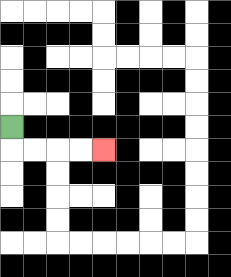{'start': '[0, 5]', 'end': '[4, 6]', 'path_directions': 'D,R,R,R,R', 'path_coordinates': '[[0, 5], [0, 6], [1, 6], [2, 6], [3, 6], [4, 6]]'}